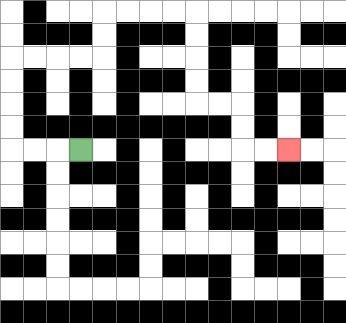{'start': '[3, 6]', 'end': '[12, 6]', 'path_directions': 'L,L,L,U,U,U,U,R,R,R,R,U,U,R,R,R,R,D,D,D,D,R,R,D,D,R,R', 'path_coordinates': '[[3, 6], [2, 6], [1, 6], [0, 6], [0, 5], [0, 4], [0, 3], [0, 2], [1, 2], [2, 2], [3, 2], [4, 2], [4, 1], [4, 0], [5, 0], [6, 0], [7, 0], [8, 0], [8, 1], [8, 2], [8, 3], [8, 4], [9, 4], [10, 4], [10, 5], [10, 6], [11, 6], [12, 6]]'}